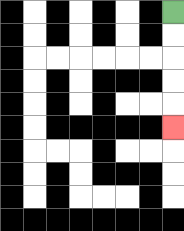{'start': '[7, 0]', 'end': '[7, 5]', 'path_directions': 'D,D,D,D,D', 'path_coordinates': '[[7, 0], [7, 1], [7, 2], [7, 3], [7, 4], [7, 5]]'}